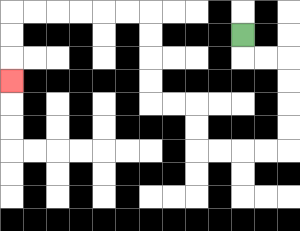{'start': '[10, 1]', 'end': '[0, 3]', 'path_directions': 'D,R,R,D,D,D,D,L,L,L,L,U,U,L,L,U,U,U,U,L,L,L,L,L,L,D,D,D', 'path_coordinates': '[[10, 1], [10, 2], [11, 2], [12, 2], [12, 3], [12, 4], [12, 5], [12, 6], [11, 6], [10, 6], [9, 6], [8, 6], [8, 5], [8, 4], [7, 4], [6, 4], [6, 3], [6, 2], [6, 1], [6, 0], [5, 0], [4, 0], [3, 0], [2, 0], [1, 0], [0, 0], [0, 1], [0, 2], [0, 3]]'}